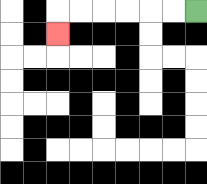{'start': '[8, 0]', 'end': '[2, 1]', 'path_directions': 'L,L,L,L,L,L,D', 'path_coordinates': '[[8, 0], [7, 0], [6, 0], [5, 0], [4, 0], [3, 0], [2, 0], [2, 1]]'}